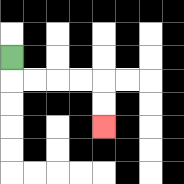{'start': '[0, 2]', 'end': '[4, 5]', 'path_directions': 'D,R,R,R,R,D,D', 'path_coordinates': '[[0, 2], [0, 3], [1, 3], [2, 3], [3, 3], [4, 3], [4, 4], [4, 5]]'}